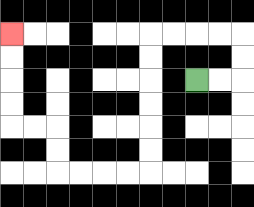{'start': '[8, 3]', 'end': '[0, 1]', 'path_directions': 'R,R,U,U,L,L,L,L,D,D,D,D,D,D,L,L,L,L,U,U,L,L,U,U,U,U', 'path_coordinates': '[[8, 3], [9, 3], [10, 3], [10, 2], [10, 1], [9, 1], [8, 1], [7, 1], [6, 1], [6, 2], [6, 3], [6, 4], [6, 5], [6, 6], [6, 7], [5, 7], [4, 7], [3, 7], [2, 7], [2, 6], [2, 5], [1, 5], [0, 5], [0, 4], [0, 3], [0, 2], [0, 1]]'}